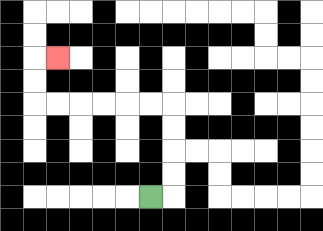{'start': '[6, 8]', 'end': '[2, 2]', 'path_directions': 'R,U,U,U,U,L,L,L,L,L,L,U,U,R', 'path_coordinates': '[[6, 8], [7, 8], [7, 7], [7, 6], [7, 5], [7, 4], [6, 4], [5, 4], [4, 4], [3, 4], [2, 4], [1, 4], [1, 3], [1, 2], [2, 2]]'}